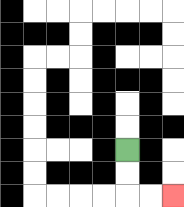{'start': '[5, 6]', 'end': '[7, 8]', 'path_directions': 'D,D,R,R', 'path_coordinates': '[[5, 6], [5, 7], [5, 8], [6, 8], [7, 8]]'}